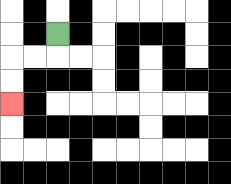{'start': '[2, 1]', 'end': '[0, 4]', 'path_directions': 'D,L,L,D,D', 'path_coordinates': '[[2, 1], [2, 2], [1, 2], [0, 2], [0, 3], [0, 4]]'}